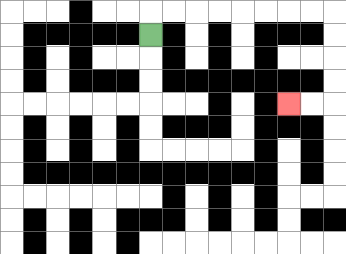{'start': '[6, 1]', 'end': '[12, 4]', 'path_directions': 'U,R,R,R,R,R,R,R,R,D,D,D,D,L,L', 'path_coordinates': '[[6, 1], [6, 0], [7, 0], [8, 0], [9, 0], [10, 0], [11, 0], [12, 0], [13, 0], [14, 0], [14, 1], [14, 2], [14, 3], [14, 4], [13, 4], [12, 4]]'}